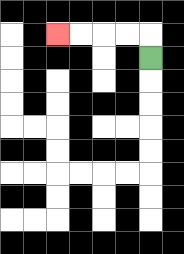{'start': '[6, 2]', 'end': '[2, 1]', 'path_directions': 'U,L,L,L,L', 'path_coordinates': '[[6, 2], [6, 1], [5, 1], [4, 1], [3, 1], [2, 1]]'}